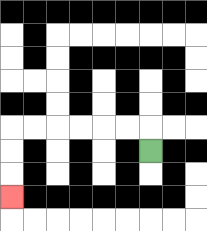{'start': '[6, 6]', 'end': '[0, 8]', 'path_directions': 'U,L,L,L,L,L,L,D,D,D', 'path_coordinates': '[[6, 6], [6, 5], [5, 5], [4, 5], [3, 5], [2, 5], [1, 5], [0, 5], [0, 6], [0, 7], [0, 8]]'}